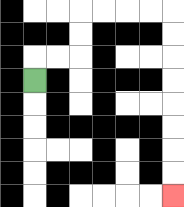{'start': '[1, 3]', 'end': '[7, 8]', 'path_directions': 'U,R,R,U,U,R,R,R,R,D,D,D,D,D,D,D,D', 'path_coordinates': '[[1, 3], [1, 2], [2, 2], [3, 2], [3, 1], [3, 0], [4, 0], [5, 0], [6, 0], [7, 0], [7, 1], [7, 2], [7, 3], [7, 4], [7, 5], [7, 6], [7, 7], [7, 8]]'}